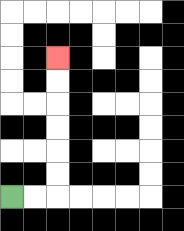{'start': '[0, 8]', 'end': '[2, 2]', 'path_directions': 'R,R,U,U,U,U,U,U', 'path_coordinates': '[[0, 8], [1, 8], [2, 8], [2, 7], [2, 6], [2, 5], [2, 4], [2, 3], [2, 2]]'}